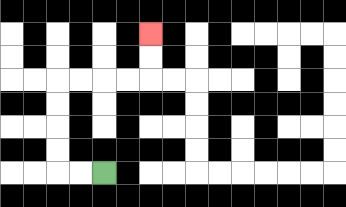{'start': '[4, 7]', 'end': '[6, 1]', 'path_directions': 'L,L,U,U,U,U,R,R,R,R,U,U', 'path_coordinates': '[[4, 7], [3, 7], [2, 7], [2, 6], [2, 5], [2, 4], [2, 3], [3, 3], [4, 3], [5, 3], [6, 3], [6, 2], [6, 1]]'}